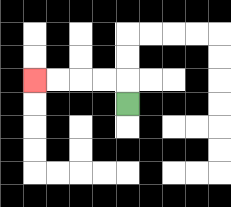{'start': '[5, 4]', 'end': '[1, 3]', 'path_directions': 'U,L,L,L,L', 'path_coordinates': '[[5, 4], [5, 3], [4, 3], [3, 3], [2, 3], [1, 3]]'}